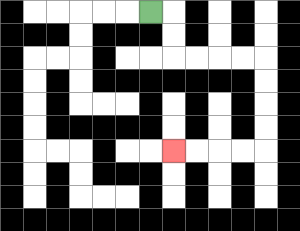{'start': '[6, 0]', 'end': '[7, 6]', 'path_directions': 'R,D,D,R,R,R,R,D,D,D,D,L,L,L,L', 'path_coordinates': '[[6, 0], [7, 0], [7, 1], [7, 2], [8, 2], [9, 2], [10, 2], [11, 2], [11, 3], [11, 4], [11, 5], [11, 6], [10, 6], [9, 6], [8, 6], [7, 6]]'}